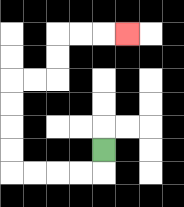{'start': '[4, 6]', 'end': '[5, 1]', 'path_directions': 'D,L,L,L,L,U,U,U,U,R,R,U,U,R,R,R', 'path_coordinates': '[[4, 6], [4, 7], [3, 7], [2, 7], [1, 7], [0, 7], [0, 6], [0, 5], [0, 4], [0, 3], [1, 3], [2, 3], [2, 2], [2, 1], [3, 1], [4, 1], [5, 1]]'}